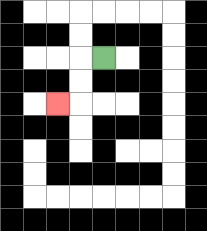{'start': '[4, 2]', 'end': '[2, 4]', 'path_directions': 'L,D,D,L', 'path_coordinates': '[[4, 2], [3, 2], [3, 3], [3, 4], [2, 4]]'}